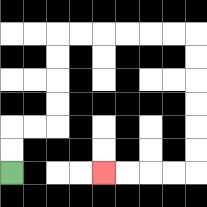{'start': '[0, 7]', 'end': '[4, 7]', 'path_directions': 'U,U,R,R,U,U,U,U,R,R,R,R,R,R,D,D,D,D,D,D,L,L,L,L', 'path_coordinates': '[[0, 7], [0, 6], [0, 5], [1, 5], [2, 5], [2, 4], [2, 3], [2, 2], [2, 1], [3, 1], [4, 1], [5, 1], [6, 1], [7, 1], [8, 1], [8, 2], [8, 3], [8, 4], [8, 5], [8, 6], [8, 7], [7, 7], [6, 7], [5, 7], [4, 7]]'}